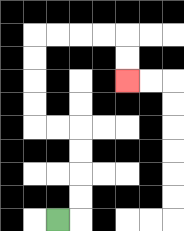{'start': '[2, 9]', 'end': '[5, 3]', 'path_directions': 'R,U,U,U,U,L,L,U,U,U,U,R,R,R,R,D,D', 'path_coordinates': '[[2, 9], [3, 9], [3, 8], [3, 7], [3, 6], [3, 5], [2, 5], [1, 5], [1, 4], [1, 3], [1, 2], [1, 1], [2, 1], [3, 1], [4, 1], [5, 1], [5, 2], [5, 3]]'}